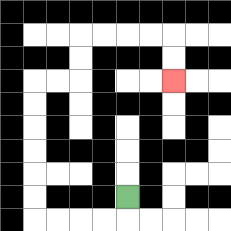{'start': '[5, 8]', 'end': '[7, 3]', 'path_directions': 'D,L,L,L,L,U,U,U,U,U,U,R,R,U,U,R,R,R,R,D,D', 'path_coordinates': '[[5, 8], [5, 9], [4, 9], [3, 9], [2, 9], [1, 9], [1, 8], [1, 7], [1, 6], [1, 5], [1, 4], [1, 3], [2, 3], [3, 3], [3, 2], [3, 1], [4, 1], [5, 1], [6, 1], [7, 1], [7, 2], [7, 3]]'}